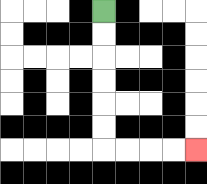{'start': '[4, 0]', 'end': '[8, 6]', 'path_directions': 'D,D,D,D,D,D,R,R,R,R', 'path_coordinates': '[[4, 0], [4, 1], [4, 2], [4, 3], [4, 4], [4, 5], [4, 6], [5, 6], [6, 6], [7, 6], [8, 6]]'}